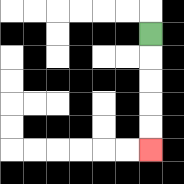{'start': '[6, 1]', 'end': '[6, 6]', 'path_directions': 'D,D,D,D,D', 'path_coordinates': '[[6, 1], [6, 2], [6, 3], [6, 4], [6, 5], [6, 6]]'}